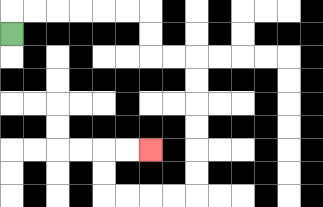{'start': '[0, 1]', 'end': '[6, 6]', 'path_directions': 'U,R,R,R,R,R,R,D,D,R,R,D,D,D,D,D,D,L,L,L,L,U,U,R,R', 'path_coordinates': '[[0, 1], [0, 0], [1, 0], [2, 0], [3, 0], [4, 0], [5, 0], [6, 0], [6, 1], [6, 2], [7, 2], [8, 2], [8, 3], [8, 4], [8, 5], [8, 6], [8, 7], [8, 8], [7, 8], [6, 8], [5, 8], [4, 8], [4, 7], [4, 6], [5, 6], [6, 6]]'}